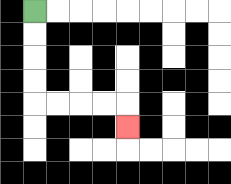{'start': '[1, 0]', 'end': '[5, 5]', 'path_directions': 'D,D,D,D,R,R,R,R,D', 'path_coordinates': '[[1, 0], [1, 1], [1, 2], [1, 3], [1, 4], [2, 4], [3, 4], [4, 4], [5, 4], [5, 5]]'}